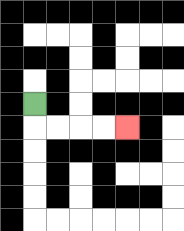{'start': '[1, 4]', 'end': '[5, 5]', 'path_directions': 'D,R,R,R,R', 'path_coordinates': '[[1, 4], [1, 5], [2, 5], [3, 5], [4, 5], [5, 5]]'}